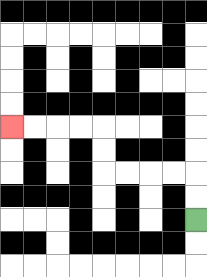{'start': '[8, 9]', 'end': '[0, 5]', 'path_directions': 'U,U,L,L,L,L,U,U,L,L,L,L', 'path_coordinates': '[[8, 9], [8, 8], [8, 7], [7, 7], [6, 7], [5, 7], [4, 7], [4, 6], [4, 5], [3, 5], [2, 5], [1, 5], [0, 5]]'}